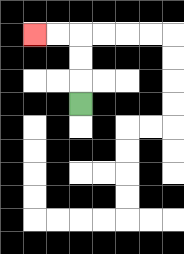{'start': '[3, 4]', 'end': '[1, 1]', 'path_directions': 'U,U,U,L,L', 'path_coordinates': '[[3, 4], [3, 3], [3, 2], [3, 1], [2, 1], [1, 1]]'}